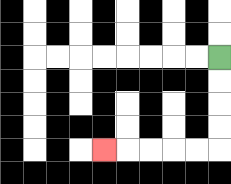{'start': '[9, 2]', 'end': '[4, 6]', 'path_directions': 'D,D,D,D,L,L,L,L,L', 'path_coordinates': '[[9, 2], [9, 3], [9, 4], [9, 5], [9, 6], [8, 6], [7, 6], [6, 6], [5, 6], [4, 6]]'}